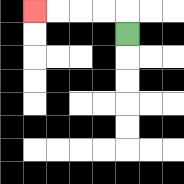{'start': '[5, 1]', 'end': '[1, 0]', 'path_directions': 'U,L,L,L,L', 'path_coordinates': '[[5, 1], [5, 0], [4, 0], [3, 0], [2, 0], [1, 0]]'}